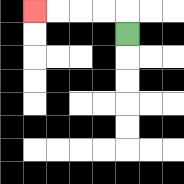{'start': '[5, 1]', 'end': '[1, 0]', 'path_directions': 'U,L,L,L,L', 'path_coordinates': '[[5, 1], [5, 0], [4, 0], [3, 0], [2, 0], [1, 0]]'}